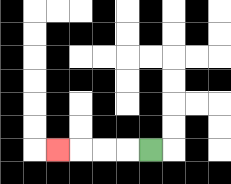{'start': '[6, 6]', 'end': '[2, 6]', 'path_directions': 'L,L,L,L', 'path_coordinates': '[[6, 6], [5, 6], [4, 6], [3, 6], [2, 6]]'}